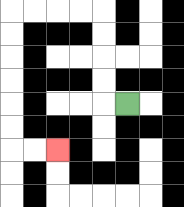{'start': '[5, 4]', 'end': '[2, 6]', 'path_directions': 'L,U,U,U,U,L,L,L,L,D,D,D,D,D,D,R,R', 'path_coordinates': '[[5, 4], [4, 4], [4, 3], [4, 2], [4, 1], [4, 0], [3, 0], [2, 0], [1, 0], [0, 0], [0, 1], [0, 2], [0, 3], [0, 4], [0, 5], [0, 6], [1, 6], [2, 6]]'}